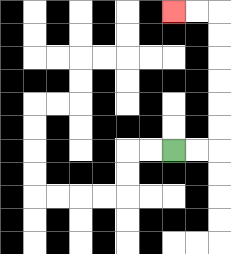{'start': '[7, 6]', 'end': '[7, 0]', 'path_directions': 'R,R,U,U,U,U,U,U,L,L', 'path_coordinates': '[[7, 6], [8, 6], [9, 6], [9, 5], [9, 4], [9, 3], [9, 2], [9, 1], [9, 0], [8, 0], [7, 0]]'}